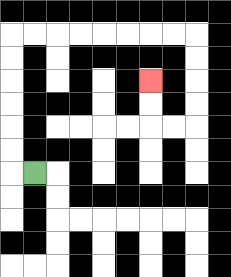{'start': '[1, 7]', 'end': '[6, 3]', 'path_directions': 'L,U,U,U,U,U,U,R,R,R,R,R,R,R,R,D,D,D,D,L,L,U,U', 'path_coordinates': '[[1, 7], [0, 7], [0, 6], [0, 5], [0, 4], [0, 3], [0, 2], [0, 1], [1, 1], [2, 1], [3, 1], [4, 1], [5, 1], [6, 1], [7, 1], [8, 1], [8, 2], [8, 3], [8, 4], [8, 5], [7, 5], [6, 5], [6, 4], [6, 3]]'}